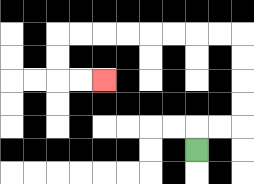{'start': '[8, 6]', 'end': '[4, 3]', 'path_directions': 'U,R,R,U,U,U,U,L,L,L,L,L,L,L,L,D,D,R,R', 'path_coordinates': '[[8, 6], [8, 5], [9, 5], [10, 5], [10, 4], [10, 3], [10, 2], [10, 1], [9, 1], [8, 1], [7, 1], [6, 1], [5, 1], [4, 1], [3, 1], [2, 1], [2, 2], [2, 3], [3, 3], [4, 3]]'}